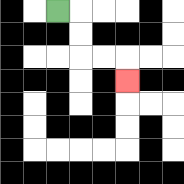{'start': '[2, 0]', 'end': '[5, 3]', 'path_directions': 'R,D,D,R,R,D', 'path_coordinates': '[[2, 0], [3, 0], [3, 1], [3, 2], [4, 2], [5, 2], [5, 3]]'}